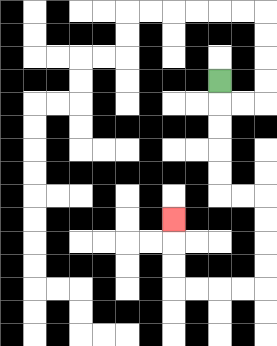{'start': '[9, 3]', 'end': '[7, 9]', 'path_directions': 'D,D,D,D,D,R,R,D,D,D,D,L,L,L,L,U,U,U', 'path_coordinates': '[[9, 3], [9, 4], [9, 5], [9, 6], [9, 7], [9, 8], [10, 8], [11, 8], [11, 9], [11, 10], [11, 11], [11, 12], [10, 12], [9, 12], [8, 12], [7, 12], [7, 11], [7, 10], [7, 9]]'}